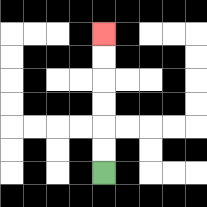{'start': '[4, 7]', 'end': '[4, 1]', 'path_directions': 'U,U,U,U,U,U', 'path_coordinates': '[[4, 7], [4, 6], [4, 5], [4, 4], [4, 3], [4, 2], [4, 1]]'}